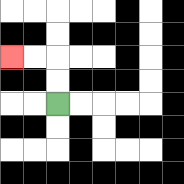{'start': '[2, 4]', 'end': '[0, 2]', 'path_directions': 'U,U,L,L', 'path_coordinates': '[[2, 4], [2, 3], [2, 2], [1, 2], [0, 2]]'}